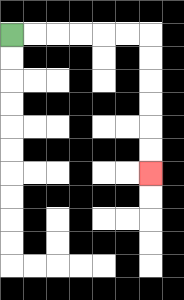{'start': '[0, 1]', 'end': '[6, 7]', 'path_directions': 'R,R,R,R,R,R,D,D,D,D,D,D', 'path_coordinates': '[[0, 1], [1, 1], [2, 1], [3, 1], [4, 1], [5, 1], [6, 1], [6, 2], [6, 3], [6, 4], [6, 5], [6, 6], [6, 7]]'}